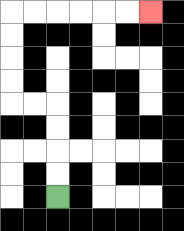{'start': '[2, 8]', 'end': '[6, 0]', 'path_directions': 'U,U,U,U,L,L,U,U,U,U,R,R,R,R,R,R', 'path_coordinates': '[[2, 8], [2, 7], [2, 6], [2, 5], [2, 4], [1, 4], [0, 4], [0, 3], [0, 2], [0, 1], [0, 0], [1, 0], [2, 0], [3, 0], [4, 0], [5, 0], [6, 0]]'}